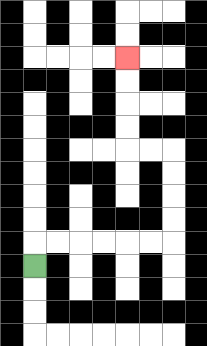{'start': '[1, 11]', 'end': '[5, 2]', 'path_directions': 'U,R,R,R,R,R,R,U,U,U,U,L,L,U,U,U,U', 'path_coordinates': '[[1, 11], [1, 10], [2, 10], [3, 10], [4, 10], [5, 10], [6, 10], [7, 10], [7, 9], [7, 8], [7, 7], [7, 6], [6, 6], [5, 6], [5, 5], [5, 4], [5, 3], [5, 2]]'}